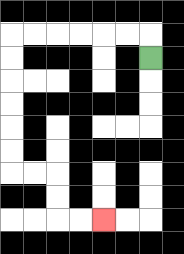{'start': '[6, 2]', 'end': '[4, 9]', 'path_directions': 'U,L,L,L,L,L,L,D,D,D,D,D,D,R,R,D,D,R,R', 'path_coordinates': '[[6, 2], [6, 1], [5, 1], [4, 1], [3, 1], [2, 1], [1, 1], [0, 1], [0, 2], [0, 3], [0, 4], [0, 5], [0, 6], [0, 7], [1, 7], [2, 7], [2, 8], [2, 9], [3, 9], [4, 9]]'}